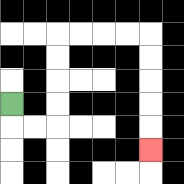{'start': '[0, 4]', 'end': '[6, 6]', 'path_directions': 'D,R,R,U,U,U,U,R,R,R,R,D,D,D,D,D', 'path_coordinates': '[[0, 4], [0, 5], [1, 5], [2, 5], [2, 4], [2, 3], [2, 2], [2, 1], [3, 1], [4, 1], [5, 1], [6, 1], [6, 2], [6, 3], [6, 4], [6, 5], [6, 6]]'}